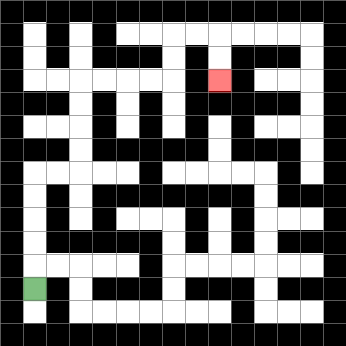{'start': '[1, 12]', 'end': '[9, 3]', 'path_directions': 'U,U,U,U,U,R,R,U,U,U,U,R,R,R,R,U,U,R,R,D,D', 'path_coordinates': '[[1, 12], [1, 11], [1, 10], [1, 9], [1, 8], [1, 7], [2, 7], [3, 7], [3, 6], [3, 5], [3, 4], [3, 3], [4, 3], [5, 3], [6, 3], [7, 3], [7, 2], [7, 1], [8, 1], [9, 1], [9, 2], [9, 3]]'}